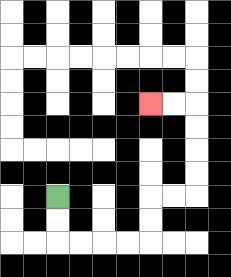{'start': '[2, 8]', 'end': '[6, 4]', 'path_directions': 'D,D,R,R,R,R,U,U,R,R,U,U,U,U,L,L', 'path_coordinates': '[[2, 8], [2, 9], [2, 10], [3, 10], [4, 10], [5, 10], [6, 10], [6, 9], [6, 8], [7, 8], [8, 8], [8, 7], [8, 6], [8, 5], [8, 4], [7, 4], [6, 4]]'}